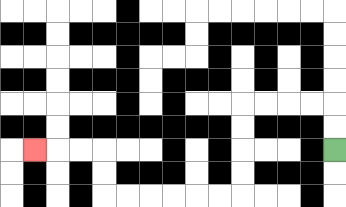{'start': '[14, 6]', 'end': '[1, 6]', 'path_directions': 'U,U,L,L,L,L,D,D,D,D,L,L,L,L,L,L,U,U,L,L,L', 'path_coordinates': '[[14, 6], [14, 5], [14, 4], [13, 4], [12, 4], [11, 4], [10, 4], [10, 5], [10, 6], [10, 7], [10, 8], [9, 8], [8, 8], [7, 8], [6, 8], [5, 8], [4, 8], [4, 7], [4, 6], [3, 6], [2, 6], [1, 6]]'}